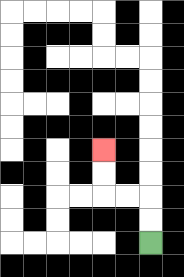{'start': '[6, 10]', 'end': '[4, 6]', 'path_directions': 'U,U,L,L,U,U', 'path_coordinates': '[[6, 10], [6, 9], [6, 8], [5, 8], [4, 8], [4, 7], [4, 6]]'}